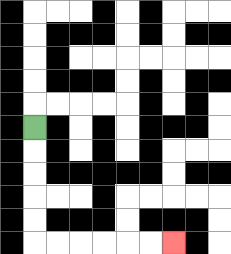{'start': '[1, 5]', 'end': '[7, 10]', 'path_directions': 'D,D,D,D,D,R,R,R,R,R,R', 'path_coordinates': '[[1, 5], [1, 6], [1, 7], [1, 8], [1, 9], [1, 10], [2, 10], [3, 10], [4, 10], [5, 10], [6, 10], [7, 10]]'}